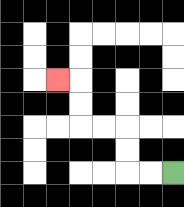{'start': '[7, 7]', 'end': '[2, 3]', 'path_directions': 'L,L,U,U,L,L,U,U,L', 'path_coordinates': '[[7, 7], [6, 7], [5, 7], [5, 6], [5, 5], [4, 5], [3, 5], [3, 4], [3, 3], [2, 3]]'}